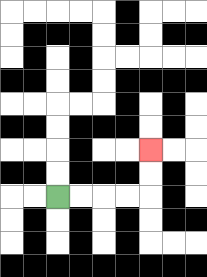{'start': '[2, 8]', 'end': '[6, 6]', 'path_directions': 'R,R,R,R,U,U', 'path_coordinates': '[[2, 8], [3, 8], [4, 8], [5, 8], [6, 8], [6, 7], [6, 6]]'}